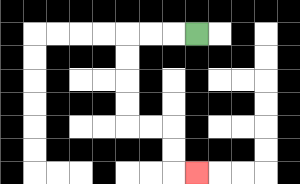{'start': '[8, 1]', 'end': '[8, 7]', 'path_directions': 'L,L,L,D,D,D,D,R,R,D,D,R', 'path_coordinates': '[[8, 1], [7, 1], [6, 1], [5, 1], [5, 2], [5, 3], [5, 4], [5, 5], [6, 5], [7, 5], [7, 6], [7, 7], [8, 7]]'}